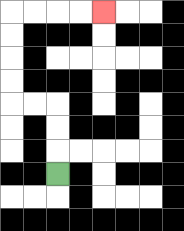{'start': '[2, 7]', 'end': '[4, 0]', 'path_directions': 'U,U,U,L,L,U,U,U,U,R,R,R,R', 'path_coordinates': '[[2, 7], [2, 6], [2, 5], [2, 4], [1, 4], [0, 4], [0, 3], [0, 2], [0, 1], [0, 0], [1, 0], [2, 0], [3, 0], [4, 0]]'}